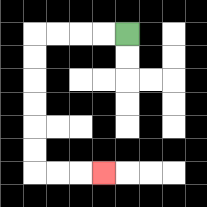{'start': '[5, 1]', 'end': '[4, 7]', 'path_directions': 'L,L,L,L,D,D,D,D,D,D,R,R,R', 'path_coordinates': '[[5, 1], [4, 1], [3, 1], [2, 1], [1, 1], [1, 2], [1, 3], [1, 4], [1, 5], [1, 6], [1, 7], [2, 7], [3, 7], [4, 7]]'}